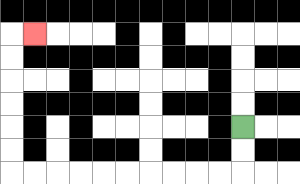{'start': '[10, 5]', 'end': '[1, 1]', 'path_directions': 'D,D,L,L,L,L,L,L,L,L,L,L,U,U,U,U,U,U,R', 'path_coordinates': '[[10, 5], [10, 6], [10, 7], [9, 7], [8, 7], [7, 7], [6, 7], [5, 7], [4, 7], [3, 7], [2, 7], [1, 7], [0, 7], [0, 6], [0, 5], [0, 4], [0, 3], [0, 2], [0, 1], [1, 1]]'}